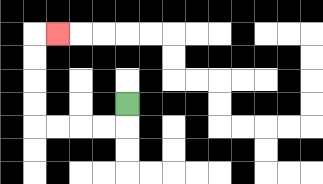{'start': '[5, 4]', 'end': '[2, 1]', 'path_directions': 'D,L,L,L,L,U,U,U,U,R', 'path_coordinates': '[[5, 4], [5, 5], [4, 5], [3, 5], [2, 5], [1, 5], [1, 4], [1, 3], [1, 2], [1, 1], [2, 1]]'}